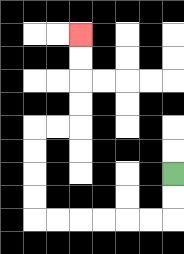{'start': '[7, 7]', 'end': '[3, 1]', 'path_directions': 'D,D,L,L,L,L,L,L,U,U,U,U,R,R,U,U,U,U', 'path_coordinates': '[[7, 7], [7, 8], [7, 9], [6, 9], [5, 9], [4, 9], [3, 9], [2, 9], [1, 9], [1, 8], [1, 7], [1, 6], [1, 5], [2, 5], [3, 5], [3, 4], [3, 3], [3, 2], [3, 1]]'}